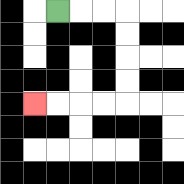{'start': '[2, 0]', 'end': '[1, 4]', 'path_directions': 'R,R,R,D,D,D,D,L,L,L,L', 'path_coordinates': '[[2, 0], [3, 0], [4, 0], [5, 0], [5, 1], [5, 2], [5, 3], [5, 4], [4, 4], [3, 4], [2, 4], [1, 4]]'}